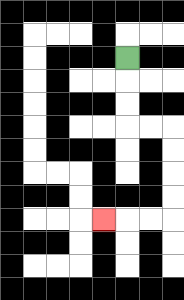{'start': '[5, 2]', 'end': '[4, 9]', 'path_directions': 'D,D,D,R,R,D,D,D,D,L,L,L', 'path_coordinates': '[[5, 2], [5, 3], [5, 4], [5, 5], [6, 5], [7, 5], [7, 6], [7, 7], [7, 8], [7, 9], [6, 9], [5, 9], [4, 9]]'}